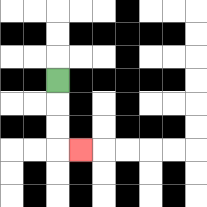{'start': '[2, 3]', 'end': '[3, 6]', 'path_directions': 'D,D,D,R', 'path_coordinates': '[[2, 3], [2, 4], [2, 5], [2, 6], [3, 6]]'}